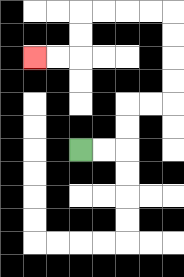{'start': '[3, 6]', 'end': '[1, 2]', 'path_directions': 'R,R,U,U,R,R,U,U,U,U,L,L,L,L,D,D,L,L', 'path_coordinates': '[[3, 6], [4, 6], [5, 6], [5, 5], [5, 4], [6, 4], [7, 4], [7, 3], [7, 2], [7, 1], [7, 0], [6, 0], [5, 0], [4, 0], [3, 0], [3, 1], [3, 2], [2, 2], [1, 2]]'}